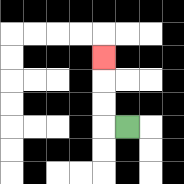{'start': '[5, 5]', 'end': '[4, 2]', 'path_directions': 'L,U,U,U', 'path_coordinates': '[[5, 5], [4, 5], [4, 4], [4, 3], [4, 2]]'}